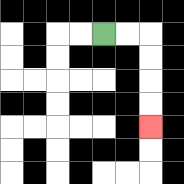{'start': '[4, 1]', 'end': '[6, 5]', 'path_directions': 'R,R,D,D,D,D', 'path_coordinates': '[[4, 1], [5, 1], [6, 1], [6, 2], [6, 3], [6, 4], [6, 5]]'}